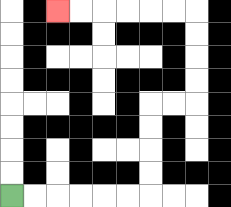{'start': '[0, 8]', 'end': '[2, 0]', 'path_directions': 'R,R,R,R,R,R,U,U,U,U,R,R,U,U,U,U,L,L,L,L,L,L', 'path_coordinates': '[[0, 8], [1, 8], [2, 8], [3, 8], [4, 8], [5, 8], [6, 8], [6, 7], [6, 6], [6, 5], [6, 4], [7, 4], [8, 4], [8, 3], [8, 2], [8, 1], [8, 0], [7, 0], [6, 0], [5, 0], [4, 0], [3, 0], [2, 0]]'}